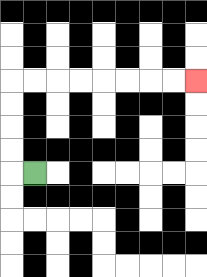{'start': '[1, 7]', 'end': '[8, 3]', 'path_directions': 'L,U,U,U,U,R,R,R,R,R,R,R,R', 'path_coordinates': '[[1, 7], [0, 7], [0, 6], [0, 5], [0, 4], [0, 3], [1, 3], [2, 3], [3, 3], [4, 3], [5, 3], [6, 3], [7, 3], [8, 3]]'}